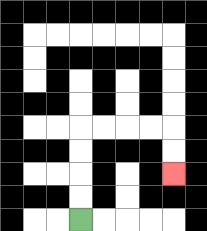{'start': '[3, 9]', 'end': '[7, 7]', 'path_directions': 'U,U,U,U,R,R,R,R,D,D', 'path_coordinates': '[[3, 9], [3, 8], [3, 7], [3, 6], [3, 5], [4, 5], [5, 5], [6, 5], [7, 5], [7, 6], [7, 7]]'}